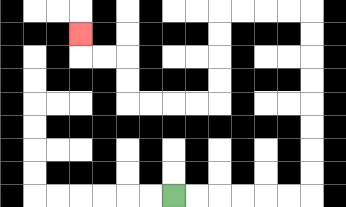{'start': '[7, 8]', 'end': '[3, 1]', 'path_directions': 'R,R,R,R,R,R,U,U,U,U,U,U,U,U,L,L,L,L,D,D,D,D,L,L,L,L,U,U,L,L,U', 'path_coordinates': '[[7, 8], [8, 8], [9, 8], [10, 8], [11, 8], [12, 8], [13, 8], [13, 7], [13, 6], [13, 5], [13, 4], [13, 3], [13, 2], [13, 1], [13, 0], [12, 0], [11, 0], [10, 0], [9, 0], [9, 1], [9, 2], [9, 3], [9, 4], [8, 4], [7, 4], [6, 4], [5, 4], [5, 3], [5, 2], [4, 2], [3, 2], [3, 1]]'}